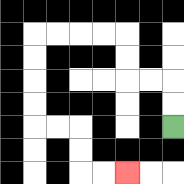{'start': '[7, 5]', 'end': '[5, 7]', 'path_directions': 'U,U,L,L,U,U,L,L,L,L,D,D,D,D,R,R,D,D,R,R', 'path_coordinates': '[[7, 5], [7, 4], [7, 3], [6, 3], [5, 3], [5, 2], [5, 1], [4, 1], [3, 1], [2, 1], [1, 1], [1, 2], [1, 3], [1, 4], [1, 5], [2, 5], [3, 5], [3, 6], [3, 7], [4, 7], [5, 7]]'}